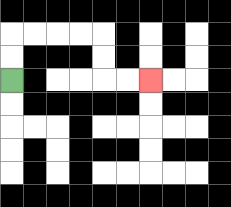{'start': '[0, 3]', 'end': '[6, 3]', 'path_directions': 'U,U,R,R,R,R,D,D,R,R', 'path_coordinates': '[[0, 3], [0, 2], [0, 1], [1, 1], [2, 1], [3, 1], [4, 1], [4, 2], [4, 3], [5, 3], [6, 3]]'}